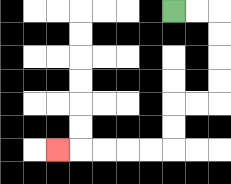{'start': '[7, 0]', 'end': '[2, 6]', 'path_directions': 'R,R,D,D,D,D,L,L,D,D,L,L,L,L,L', 'path_coordinates': '[[7, 0], [8, 0], [9, 0], [9, 1], [9, 2], [9, 3], [9, 4], [8, 4], [7, 4], [7, 5], [7, 6], [6, 6], [5, 6], [4, 6], [3, 6], [2, 6]]'}